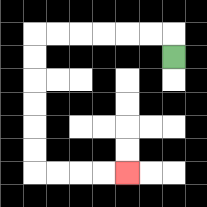{'start': '[7, 2]', 'end': '[5, 7]', 'path_directions': 'U,L,L,L,L,L,L,D,D,D,D,D,D,R,R,R,R', 'path_coordinates': '[[7, 2], [7, 1], [6, 1], [5, 1], [4, 1], [3, 1], [2, 1], [1, 1], [1, 2], [1, 3], [1, 4], [1, 5], [1, 6], [1, 7], [2, 7], [3, 7], [4, 7], [5, 7]]'}